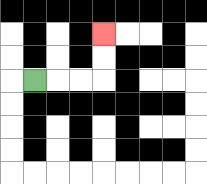{'start': '[1, 3]', 'end': '[4, 1]', 'path_directions': 'R,R,R,U,U', 'path_coordinates': '[[1, 3], [2, 3], [3, 3], [4, 3], [4, 2], [4, 1]]'}